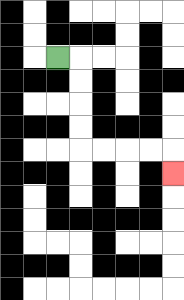{'start': '[2, 2]', 'end': '[7, 7]', 'path_directions': 'R,D,D,D,D,R,R,R,R,D', 'path_coordinates': '[[2, 2], [3, 2], [3, 3], [3, 4], [3, 5], [3, 6], [4, 6], [5, 6], [6, 6], [7, 6], [7, 7]]'}